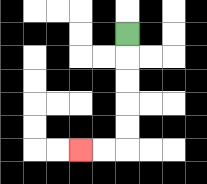{'start': '[5, 1]', 'end': '[3, 6]', 'path_directions': 'D,D,D,D,D,L,L', 'path_coordinates': '[[5, 1], [5, 2], [5, 3], [5, 4], [5, 5], [5, 6], [4, 6], [3, 6]]'}